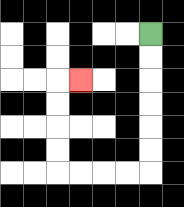{'start': '[6, 1]', 'end': '[3, 3]', 'path_directions': 'D,D,D,D,D,D,L,L,L,L,U,U,U,U,R', 'path_coordinates': '[[6, 1], [6, 2], [6, 3], [6, 4], [6, 5], [6, 6], [6, 7], [5, 7], [4, 7], [3, 7], [2, 7], [2, 6], [2, 5], [2, 4], [2, 3], [3, 3]]'}